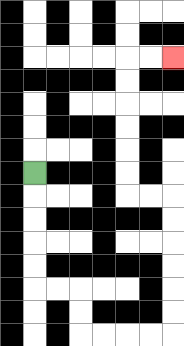{'start': '[1, 7]', 'end': '[7, 2]', 'path_directions': 'D,D,D,D,D,R,R,D,D,R,R,R,R,U,U,U,U,U,U,L,L,U,U,U,U,U,U,R,R', 'path_coordinates': '[[1, 7], [1, 8], [1, 9], [1, 10], [1, 11], [1, 12], [2, 12], [3, 12], [3, 13], [3, 14], [4, 14], [5, 14], [6, 14], [7, 14], [7, 13], [7, 12], [7, 11], [7, 10], [7, 9], [7, 8], [6, 8], [5, 8], [5, 7], [5, 6], [5, 5], [5, 4], [5, 3], [5, 2], [6, 2], [7, 2]]'}